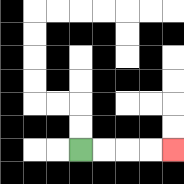{'start': '[3, 6]', 'end': '[7, 6]', 'path_directions': 'R,R,R,R', 'path_coordinates': '[[3, 6], [4, 6], [5, 6], [6, 6], [7, 6]]'}